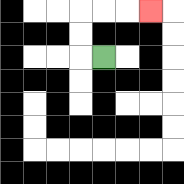{'start': '[4, 2]', 'end': '[6, 0]', 'path_directions': 'L,U,U,R,R,R', 'path_coordinates': '[[4, 2], [3, 2], [3, 1], [3, 0], [4, 0], [5, 0], [6, 0]]'}